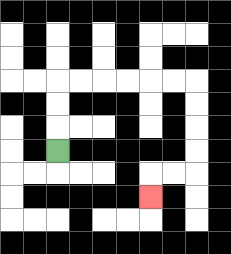{'start': '[2, 6]', 'end': '[6, 8]', 'path_directions': 'U,U,U,R,R,R,R,R,R,D,D,D,D,L,L,D', 'path_coordinates': '[[2, 6], [2, 5], [2, 4], [2, 3], [3, 3], [4, 3], [5, 3], [6, 3], [7, 3], [8, 3], [8, 4], [8, 5], [8, 6], [8, 7], [7, 7], [6, 7], [6, 8]]'}